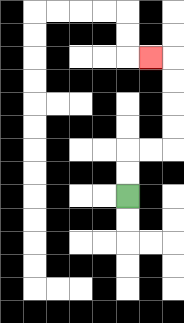{'start': '[5, 8]', 'end': '[6, 2]', 'path_directions': 'U,U,R,R,U,U,U,U,L', 'path_coordinates': '[[5, 8], [5, 7], [5, 6], [6, 6], [7, 6], [7, 5], [7, 4], [7, 3], [7, 2], [6, 2]]'}